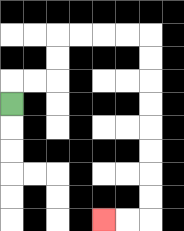{'start': '[0, 4]', 'end': '[4, 9]', 'path_directions': 'U,R,R,U,U,R,R,R,R,D,D,D,D,D,D,D,D,L,L', 'path_coordinates': '[[0, 4], [0, 3], [1, 3], [2, 3], [2, 2], [2, 1], [3, 1], [4, 1], [5, 1], [6, 1], [6, 2], [6, 3], [6, 4], [6, 5], [6, 6], [6, 7], [6, 8], [6, 9], [5, 9], [4, 9]]'}